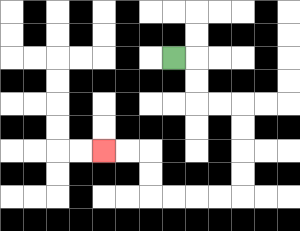{'start': '[7, 2]', 'end': '[4, 6]', 'path_directions': 'R,D,D,R,R,D,D,D,D,L,L,L,L,U,U,L,L', 'path_coordinates': '[[7, 2], [8, 2], [8, 3], [8, 4], [9, 4], [10, 4], [10, 5], [10, 6], [10, 7], [10, 8], [9, 8], [8, 8], [7, 8], [6, 8], [6, 7], [6, 6], [5, 6], [4, 6]]'}